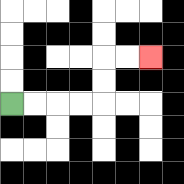{'start': '[0, 4]', 'end': '[6, 2]', 'path_directions': 'R,R,R,R,U,U,R,R', 'path_coordinates': '[[0, 4], [1, 4], [2, 4], [3, 4], [4, 4], [4, 3], [4, 2], [5, 2], [6, 2]]'}